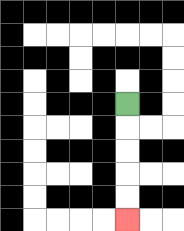{'start': '[5, 4]', 'end': '[5, 9]', 'path_directions': 'D,D,D,D,D', 'path_coordinates': '[[5, 4], [5, 5], [5, 6], [5, 7], [5, 8], [5, 9]]'}